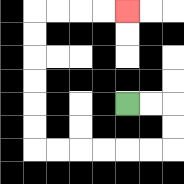{'start': '[5, 4]', 'end': '[5, 0]', 'path_directions': 'R,R,D,D,L,L,L,L,L,L,U,U,U,U,U,U,R,R,R,R', 'path_coordinates': '[[5, 4], [6, 4], [7, 4], [7, 5], [7, 6], [6, 6], [5, 6], [4, 6], [3, 6], [2, 6], [1, 6], [1, 5], [1, 4], [1, 3], [1, 2], [1, 1], [1, 0], [2, 0], [3, 0], [4, 0], [5, 0]]'}